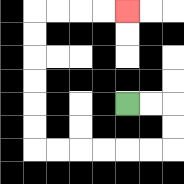{'start': '[5, 4]', 'end': '[5, 0]', 'path_directions': 'R,R,D,D,L,L,L,L,L,L,U,U,U,U,U,U,R,R,R,R', 'path_coordinates': '[[5, 4], [6, 4], [7, 4], [7, 5], [7, 6], [6, 6], [5, 6], [4, 6], [3, 6], [2, 6], [1, 6], [1, 5], [1, 4], [1, 3], [1, 2], [1, 1], [1, 0], [2, 0], [3, 0], [4, 0], [5, 0]]'}